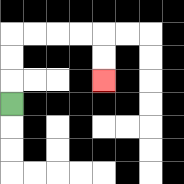{'start': '[0, 4]', 'end': '[4, 3]', 'path_directions': 'U,U,U,R,R,R,R,D,D', 'path_coordinates': '[[0, 4], [0, 3], [0, 2], [0, 1], [1, 1], [2, 1], [3, 1], [4, 1], [4, 2], [4, 3]]'}